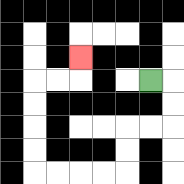{'start': '[6, 3]', 'end': '[3, 2]', 'path_directions': 'R,D,D,L,L,D,D,L,L,L,L,U,U,U,U,R,R,U', 'path_coordinates': '[[6, 3], [7, 3], [7, 4], [7, 5], [6, 5], [5, 5], [5, 6], [5, 7], [4, 7], [3, 7], [2, 7], [1, 7], [1, 6], [1, 5], [1, 4], [1, 3], [2, 3], [3, 3], [3, 2]]'}